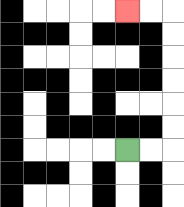{'start': '[5, 6]', 'end': '[5, 0]', 'path_directions': 'R,R,U,U,U,U,U,U,L,L', 'path_coordinates': '[[5, 6], [6, 6], [7, 6], [7, 5], [7, 4], [7, 3], [7, 2], [7, 1], [7, 0], [6, 0], [5, 0]]'}